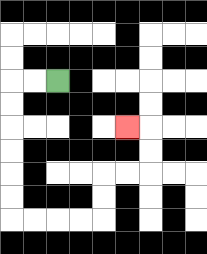{'start': '[2, 3]', 'end': '[5, 5]', 'path_directions': 'L,L,D,D,D,D,D,D,R,R,R,R,U,U,R,R,U,U,L', 'path_coordinates': '[[2, 3], [1, 3], [0, 3], [0, 4], [0, 5], [0, 6], [0, 7], [0, 8], [0, 9], [1, 9], [2, 9], [3, 9], [4, 9], [4, 8], [4, 7], [5, 7], [6, 7], [6, 6], [6, 5], [5, 5]]'}